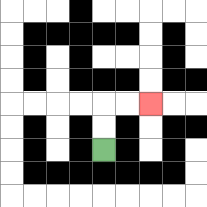{'start': '[4, 6]', 'end': '[6, 4]', 'path_directions': 'U,U,R,R', 'path_coordinates': '[[4, 6], [4, 5], [4, 4], [5, 4], [6, 4]]'}